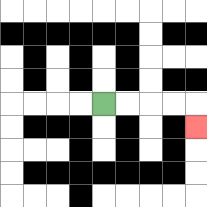{'start': '[4, 4]', 'end': '[8, 5]', 'path_directions': 'R,R,R,R,D', 'path_coordinates': '[[4, 4], [5, 4], [6, 4], [7, 4], [8, 4], [8, 5]]'}